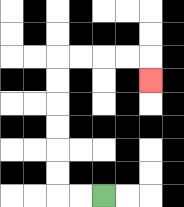{'start': '[4, 8]', 'end': '[6, 3]', 'path_directions': 'L,L,U,U,U,U,U,U,R,R,R,R,D', 'path_coordinates': '[[4, 8], [3, 8], [2, 8], [2, 7], [2, 6], [2, 5], [2, 4], [2, 3], [2, 2], [3, 2], [4, 2], [5, 2], [6, 2], [6, 3]]'}